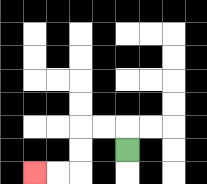{'start': '[5, 6]', 'end': '[1, 7]', 'path_directions': 'U,L,L,D,D,L,L', 'path_coordinates': '[[5, 6], [5, 5], [4, 5], [3, 5], [3, 6], [3, 7], [2, 7], [1, 7]]'}